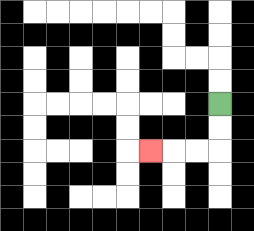{'start': '[9, 4]', 'end': '[6, 6]', 'path_directions': 'D,D,L,L,L', 'path_coordinates': '[[9, 4], [9, 5], [9, 6], [8, 6], [7, 6], [6, 6]]'}